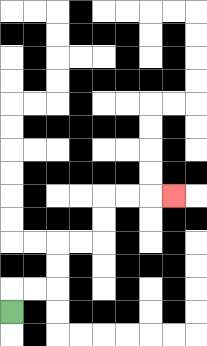{'start': '[0, 13]', 'end': '[7, 8]', 'path_directions': 'U,R,R,U,U,R,R,U,U,R,R,R', 'path_coordinates': '[[0, 13], [0, 12], [1, 12], [2, 12], [2, 11], [2, 10], [3, 10], [4, 10], [4, 9], [4, 8], [5, 8], [6, 8], [7, 8]]'}